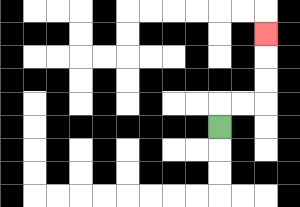{'start': '[9, 5]', 'end': '[11, 1]', 'path_directions': 'U,R,R,U,U,U', 'path_coordinates': '[[9, 5], [9, 4], [10, 4], [11, 4], [11, 3], [11, 2], [11, 1]]'}